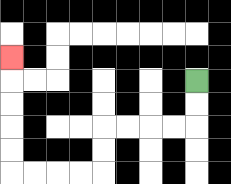{'start': '[8, 3]', 'end': '[0, 2]', 'path_directions': 'D,D,L,L,L,L,D,D,L,L,L,L,U,U,U,U,U', 'path_coordinates': '[[8, 3], [8, 4], [8, 5], [7, 5], [6, 5], [5, 5], [4, 5], [4, 6], [4, 7], [3, 7], [2, 7], [1, 7], [0, 7], [0, 6], [0, 5], [0, 4], [0, 3], [0, 2]]'}